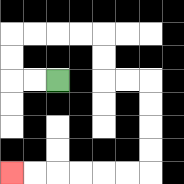{'start': '[2, 3]', 'end': '[0, 7]', 'path_directions': 'L,L,U,U,R,R,R,R,D,D,R,R,D,D,D,D,L,L,L,L,L,L', 'path_coordinates': '[[2, 3], [1, 3], [0, 3], [0, 2], [0, 1], [1, 1], [2, 1], [3, 1], [4, 1], [4, 2], [4, 3], [5, 3], [6, 3], [6, 4], [6, 5], [6, 6], [6, 7], [5, 7], [4, 7], [3, 7], [2, 7], [1, 7], [0, 7]]'}